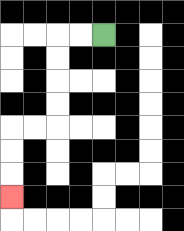{'start': '[4, 1]', 'end': '[0, 8]', 'path_directions': 'L,L,D,D,D,D,L,L,D,D,D', 'path_coordinates': '[[4, 1], [3, 1], [2, 1], [2, 2], [2, 3], [2, 4], [2, 5], [1, 5], [0, 5], [0, 6], [0, 7], [0, 8]]'}